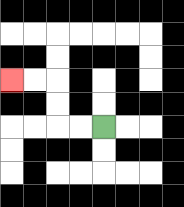{'start': '[4, 5]', 'end': '[0, 3]', 'path_directions': 'L,L,U,U,L,L', 'path_coordinates': '[[4, 5], [3, 5], [2, 5], [2, 4], [2, 3], [1, 3], [0, 3]]'}